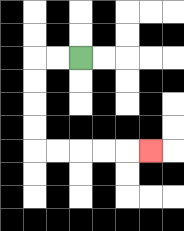{'start': '[3, 2]', 'end': '[6, 6]', 'path_directions': 'L,L,D,D,D,D,R,R,R,R,R', 'path_coordinates': '[[3, 2], [2, 2], [1, 2], [1, 3], [1, 4], [1, 5], [1, 6], [2, 6], [3, 6], [4, 6], [5, 6], [6, 6]]'}